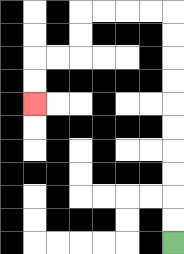{'start': '[7, 10]', 'end': '[1, 4]', 'path_directions': 'U,U,U,U,U,U,U,U,U,U,L,L,L,L,D,D,L,L,D,D', 'path_coordinates': '[[7, 10], [7, 9], [7, 8], [7, 7], [7, 6], [7, 5], [7, 4], [7, 3], [7, 2], [7, 1], [7, 0], [6, 0], [5, 0], [4, 0], [3, 0], [3, 1], [3, 2], [2, 2], [1, 2], [1, 3], [1, 4]]'}